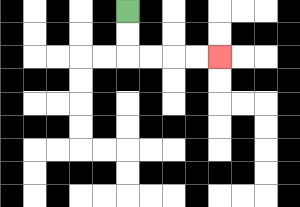{'start': '[5, 0]', 'end': '[9, 2]', 'path_directions': 'D,D,R,R,R,R', 'path_coordinates': '[[5, 0], [5, 1], [5, 2], [6, 2], [7, 2], [8, 2], [9, 2]]'}